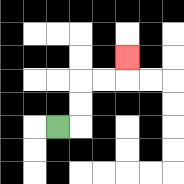{'start': '[2, 5]', 'end': '[5, 2]', 'path_directions': 'R,U,U,R,R,U', 'path_coordinates': '[[2, 5], [3, 5], [3, 4], [3, 3], [4, 3], [5, 3], [5, 2]]'}